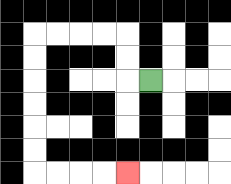{'start': '[6, 3]', 'end': '[5, 7]', 'path_directions': 'L,U,U,L,L,L,L,D,D,D,D,D,D,R,R,R,R', 'path_coordinates': '[[6, 3], [5, 3], [5, 2], [5, 1], [4, 1], [3, 1], [2, 1], [1, 1], [1, 2], [1, 3], [1, 4], [1, 5], [1, 6], [1, 7], [2, 7], [3, 7], [4, 7], [5, 7]]'}